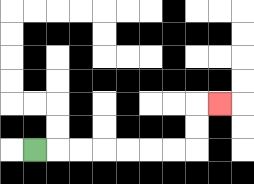{'start': '[1, 6]', 'end': '[9, 4]', 'path_directions': 'R,R,R,R,R,R,R,U,U,R', 'path_coordinates': '[[1, 6], [2, 6], [3, 6], [4, 6], [5, 6], [6, 6], [7, 6], [8, 6], [8, 5], [8, 4], [9, 4]]'}